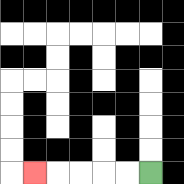{'start': '[6, 7]', 'end': '[1, 7]', 'path_directions': 'L,L,L,L,L', 'path_coordinates': '[[6, 7], [5, 7], [4, 7], [3, 7], [2, 7], [1, 7]]'}